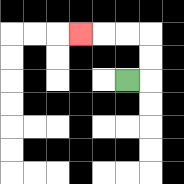{'start': '[5, 3]', 'end': '[3, 1]', 'path_directions': 'R,U,U,L,L,L', 'path_coordinates': '[[5, 3], [6, 3], [6, 2], [6, 1], [5, 1], [4, 1], [3, 1]]'}